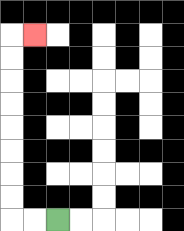{'start': '[2, 9]', 'end': '[1, 1]', 'path_directions': 'L,L,U,U,U,U,U,U,U,U,R', 'path_coordinates': '[[2, 9], [1, 9], [0, 9], [0, 8], [0, 7], [0, 6], [0, 5], [0, 4], [0, 3], [0, 2], [0, 1], [1, 1]]'}